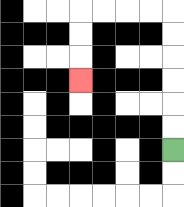{'start': '[7, 6]', 'end': '[3, 3]', 'path_directions': 'U,U,U,U,U,U,L,L,L,L,D,D,D', 'path_coordinates': '[[7, 6], [7, 5], [7, 4], [7, 3], [7, 2], [7, 1], [7, 0], [6, 0], [5, 0], [4, 0], [3, 0], [3, 1], [3, 2], [3, 3]]'}